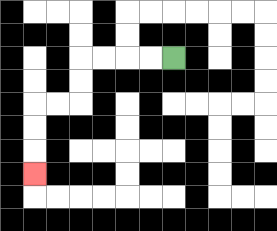{'start': '[7, 2]', 'end': '[1, 7]', 'path_directions': 'L,L,L,L,D,D,L,L,D,D,D', 'path_coordinates': '[[7, 2], [6, 2], [5, 2], [4, 2], [3, 2], [3, 3], [3, 4], [2, 4], [1, 4], [1, 5], [1, 6], [1, 7]]'}